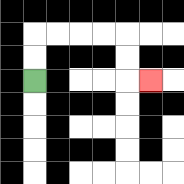{'start': '[1, 3]', 'end': '[6, 3]', 'path_directions': 'U,U,R,R,R,R,D,D,R', 'path_coordinates': '[[1, 3], [1, 2], [1, 1], [2, 1], [3, 1], [4, 1], [5, 1], [5, 2], [5, 3], [6, 3]]'}